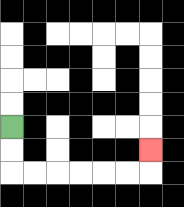{'start': '[0, 5]', 'end': '[6, 6]', 'path_directions': 'D,D,R,R,R,R,R,R,U', 'path_coordinates': '[[0, 5], [0, 6], [0, 7], [1, 7], [2, 7], [3, 7], [4, 7], [5, 7], [6, 7], [6, 6]]'}